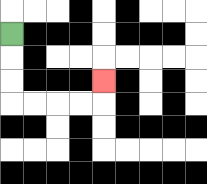{'start': '[0, 1]', 'end': '[4, 3]', 'path_directions': 'D,D,D,R,R,R,R,U', 'path_coordinates': '[[0, 1], [0, 2], [0, 3], [0, 4], [1, 4], [2, 4], [3, 4], [4, 4], [4, 3]]'}